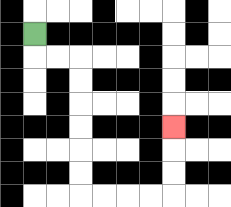{'start': '[1, 1]', 'end': '[7, 5]', 'path_directions': 'D,R,R,D,D,D,D,D,D,R,R,R,R,U,U,U', 'path_coordinates': '[[1, 1], [1, 2], [2, 2], [3, 2], [3, 3], [3, 4], [3, 5], [3, 6], [3, 7], [3, 8], [4, 8], [5, 8], [6, 8], [7, 8], [7, 7], [7, 6], [7, 5]]'}